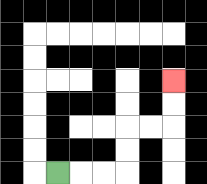{'start': '[2, 7]', 'end': '[7, 3]', 'path_directions': 'R,R,R,U,U,R,R,U,U', 'path_coordinates': '[[2, 7], [3, 7], [4, 7], [5, 7], [5, 6], [5, 5], [6, 5], [7, 5], [7, 4], [7, 3]]'}